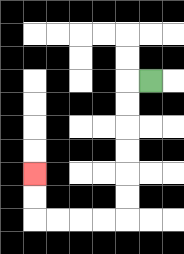{'start': '[6, 3]', 'end': '[1, 7]', 'path_directions': 'L,D,D,D,D,D,D,L,L,L,L,U,U', 'path_coordinates': '[[6, 3], [5, 3], [5, 4], [5, 5], [5, 6], [5, 7], [5, 8], [5, 9], [4, 9], [3, 9], [2, 9], [1, 9], [1, 8], [1, 7]]'}